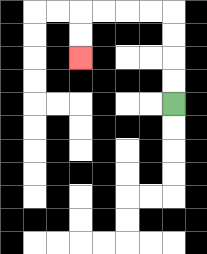{'start': '[7, 4]', 'end': '[3, 2]', 'path_directions': 'U,U,U,U,L,L,L,L,D,D', 'path_coordinates': '[[7, 4], [7, 3], [7, 2], [7, 1], [7, 0], [6, 0], [5, 0], [4, 0], [3, 0], [3, 1], [3, 2]]'}